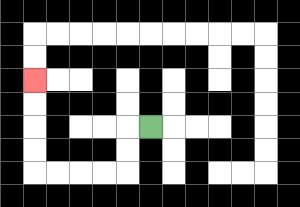{'start': '[6, 5]', 'end': '[1, 3]', 'path_directions': 'L,D,D,L,L,L,L,U,U,U,U', 'path_coordinates': '[[6, 5], [5, 5], [5, 6], [5, 7], [4, 7], [3, 7], [2, 7], [1, 7], [1, 6], [1, 5], [1, 4], [1, 3]]'}